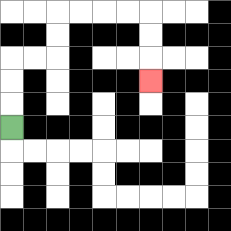{'start': '[0, 5]', 'end': '[6, 3]', 'path_directions': 'U,U,U,R,R,U,U,R,R,R,R,D,D,D', 'path_coordinates': '[[0, 5], [0, 4], [0, 3], [0, 2], [1, 2], [2, 2], [2, 1], [2, 0], [3, 0], [4, 0], [5, 0], [6, 0], [6, 1], [6, 2], [6, 3]]'}